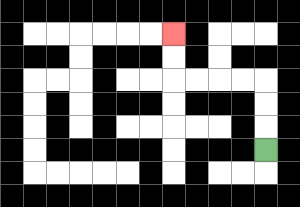{'start': '[11, 6]', 'end': '[7, 1]', 'path_directions': 'U,U,U,L,L,L,L,U,U', 'path_coordinates': '[[11, 6], [11, 5], [11, 4], [11, 3], [10, 3], [9, 3], [8, 3], [7, 3], [7, 2], [7, 1]]'}